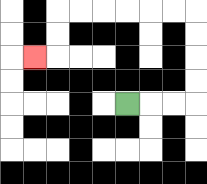{'start': '[5, 4]', 'end': '[1, 2]', 'path_directions': 'R,R,R,U,U,U,U,L,L,L,L,L,L,D,D,L', 'path_coordinates': '[[5, 4], [6, 4], [7, 4], [8, 4], [8, 3], [8, 2], [8, 1], [8, 0], [7, 0], [6, 0], [5, 0], [4, 0], [3, 0], [2, 0], [2, 1], [2, 2], [1, 2]]'}